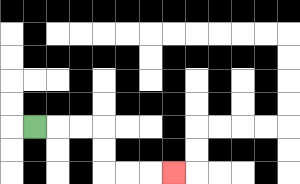{'start': '[1, 5]', 'end': '[7, 7]', 'path_directions': 'R,R,R,D,D,R,R,R', 'path_coordinates': '[[1, 5], [2, 5], [3, 5], [4, 5], [4, 6], [4, 7], [5, 7], [6, 7], [7, 7]]'}